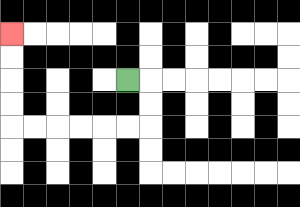{'start': '[5, 3]', 'end': '[0, 1]', 'path_directions': 'R,D,D,L,L,L,L,L,L,U,U,U,U', 'path_coordinates': '[[5, 3], [6, 3], [6, 4], [6, 5], [5, 5], [4, 5], [3, 5], [2, 5], [1, 5], [0, 5], [0, 4], [0, 3], [0, 2], [0, 1]]'}